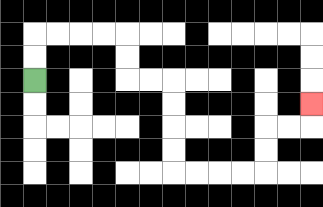{'start': '[1, 3]', 'end': '[13, 4]', 'path_directions': 'U,U,R,R,R,R,D,D,R,R,D,D,D,D,R,R,R,R,U,U,R,R,U', 'path_coordinates': '[[1, 3], [1, 2], [1, 1], [2, 1], [3, 1], [4, 1], [5, 1], [5, 2], [5, 3], [6, 3], [7, 3], [7, 4], [7, 5], [7, 6], [7, 7], [8, 7], [9, 7], [10, 7], [11, 7], [11, 6], [11, 5], [12, 5], [13, 5], [13, 4]]'}